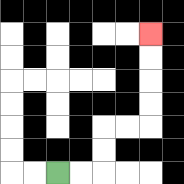{'start': '[2, 7]', 'end': '[6, 1]', 'path_directions': 'R,R,U,U,R,R,U,U,U,U', 'path_coordinates': '[[2, 7], [3, 7], [4, 7], [4, 6], [4, 5], [5, 5], [6, 5], [6, 4], [6, 3], [6, 2], [6, 1]]'}